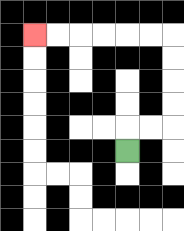{'start': '[5, 6]', 'end': '[1, 1]', 'path_directions': 'U,R,R,U,U,U,U,L,L,L,L,L,L', 'path_coordinates': '[[5, 6], [5, 5], [6, 5], [7, 5], [7, 4], [7, 3], [7, 2], [7, 1], [6, 1], [5, 1], [4, 1], [3, 1], [2, 1], [1, 1]]'}